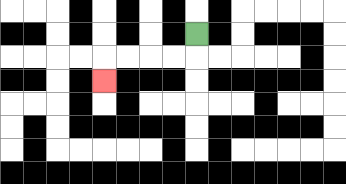{'start': '[8, 1]', 'end': '[4, 3]', 'path_directions': 'D,L,L,L,L,D', 'path_coordinates': '[[8, 1], [8, 2], [7, 2], [6, 2], [5, 2], [4, 2], [4, 3]]'}